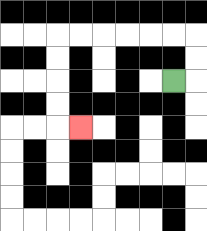{'start': '[7, 3]', 'end': '[3, 5]', 'path_directions': 'R,U,U,L,L,L,L,L,L,D,D,D,D,R', 'path_coordinates': '[[7, 3], [8, 3], [8, 2], [8, 1], [7, 1], [6, 1], [5, 1], [4, 1], [3, 1], [2, 1], [2, 2], [2, 3], [2, 4], [2, 5], [3, 5]]'}